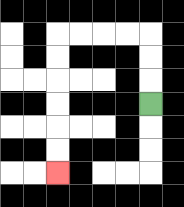{'start': '[6, 4]', 'end': '[2, 7]', 'path_directions': 'U,U,U,L,L,L,L,D,D,D,D,D,D', 'path_coordinates': '[[6, 4], [6, 3], [6, 2], [6, 1], [5, 1], [4, 1], [3, 1], [2, 1], [2, 2], [2, 3], [2, 4], [2, 5], [2, 6], [2, 7]]'}